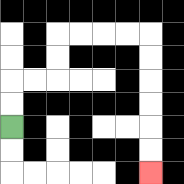{'start': '[0, 5]', 'end': '[6, 7]', 'path_directions': 'U,U,R,R,U,U,R,R,R,R,D,D,D,D,D,D', 'path_coordinates': '[[0, 5], [0, 4], [0, 3], [1, 3], [2, 3], [2, 2], [2, 1], [3, 1], [4, 1], [5, 1], [6, 1], [6, 2], [6, 3], [6, 4], [6, 5], [6, 6], [6, 7]]'}